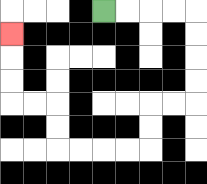{'start': '[4, 0]', 'end': '[0, 1]', 'path_directions': 'R,R,R,R,D,D,D,D,L,L,D,D,L,L,L,L,U,U,L,L,U,U,U', 'path_coordinates': '[[4, 0], [5, 0], [6, 0], [7, 0], [8, 0], [8, 1], [8, 2], [8, 3], [8, 4], [7, 4], [6, 4], [6, 5], [6, 6], [5, 6], [4, 6], [3, 6], [2, 6], [2, 5], [2, 4], [1, 4], [0, 4], [0, 3], [0, 2], [0, 1]]'}